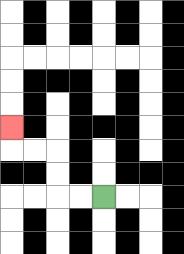{'start': '[4, 8]', 'end': '[0, 5]', 'path_directions': 'L,L,U,U,L,L,U', 'path_coordinates': '[[4, 8], [3, 8], [2, 8], [2, 7], [2, 6], [1, 6], [0, 6], [0, 5]]'}